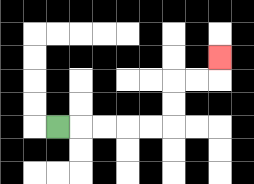{'start': '[2, 5]', 'end': '[9, 2]', 'path_directions': 'R,R,R,R,R,U,U,R,R,U', 'path_coordinates': '[[2, 5], [3, 5], [4, 5], [5, 5], [6, 5], [7, 5], [7, 4], [7, 3], [8, 3], [9, 3], [9, 2]]'}